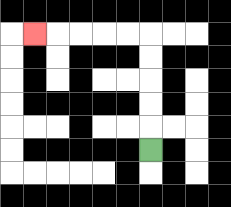{'start': '[6, 6]', 'end': '[1, 1]', 'path_directions': 'U,U,U,U,U,L,L,L,L,L', 'path_coordinates': '[[6, 6], [6, 5], [6, 4], [6, 3], [6, 2], [6, 1], [5, 1], [4, 1], [3, 1], [2, 1], [1, 1]]'}